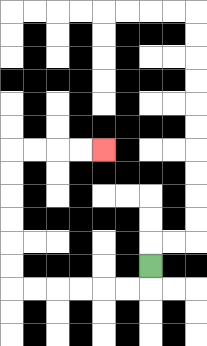{'start': '[6, 11]', 'end': '[4, 6]', 'path_directions': 'D,L,L,L,L,L,L,U,U,U,U,U,U,R,R,R,R', 'path_coordinates': '[[6, 11], [6, 12], [5, 12], [4, 12], [3, 12], [2, 12], [1, 12], [0, 12], [0, 11], [0, 10], [0, 9], [0, 8], [0, 7], [0, 6], [1, 6], [2, 6], [3, 6], [4, 6]]'}